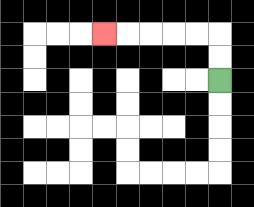{'start': '[9, 3]', 'end': '[4, 1]', 'path_directions': 'U,U,L,L,L,L,L', 'path_coordinates': '[[9, 3], [9, 2], [9, 1], [8, 1], [7, 1], [6, 1], [5, 1], [4, 1]]'}